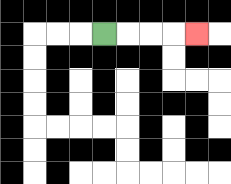{'start': '[4, 1]', 'end': '[8, 1]', 'path_directions': 'R,R,R,R', 'path_coordinates': '[[4, 1], [5, 1], [6, 1], [7, 1], [8, 1]]'}